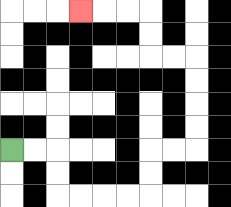{'start': '[0, 6]', 'end': '[3, 0]', 'path_directions': 'R,R,D,D,R,R,R,R,U,U,R,R,U,U,U,U,L,L,U,U,L,L,L', 'path_coordinates': '[[0, 6], [1, 6], [2, 6], [2, 7], [2, 8], [3, 8], [4, 8], [5, 8], [6, 8], [6, 7], [6, 6], [7, 6], [8, 6], [8, 5], [8, 4], [8, 3], [8, 2], [7, 2], [6, 2], [6, 1], [6, 0], [5, 0], [4, 0], [3, 0]]'}